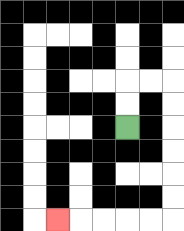{'start': '[5, 5]', 'end': '[2, 9]', 'path_directions': 'U,U,R,R,D,D,D,D,D,D,L,L,L,L,L', 'path_coordinates': '[[5, 5], [5, 4], [5, 3], [6, 3], [7, 3], [7, 4], [7, 5], [7, 6], [7, 7], [7, 8], [7, 9], [6, 9], [5, 9], [4, 9], [3, 9], [2, 9]]'}